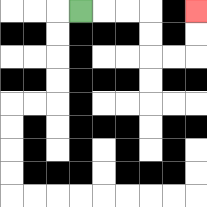{'start': '[3, 0]', 'end': '[8, 0]', 'path_directions': 'R,R,R,D,D,R,R,U,U', 'path_coordinates': '[[3, 0], [4, 0], [5, 0], [6, 0], [6, 1], [6, 2], [7, 2], [8, 2], [8, 1], [8, 0]]'}